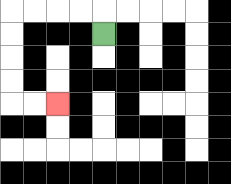{'start': '[4, 1]', 'end': '[2, 4]', 'path_directions': 'U,L,L,L,L,D,D,D,D,R,R', 'path_coordinates': '[[4, 1], [4, 0], [3, 0], [2, 0], [1, 0], [0, 0], [0, 1], [0, 2], [0, 3], [0, 4], [1, 4], [2, 4]]'}